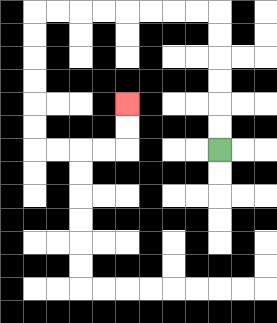{'start': '[9, 6]', 'end': '[5, 4]', 'path_directions': 'U,U,U,U,U,U,L,L,L,L,L,L,L,L,D,D,D,D,D,D,R,R,R,R,U,U', 'path_coordinates': '[[9, 6], [9, 5], [9, 4], [9, 3], [9, 2], [9, 1], [9, 0], [8, 0], [7, 0], [6, 0], [5, 0], [4, 0], [3, 0], [2, 0], [1, 0], [1, 1], [1, 2], [1, 3], [1, 4], [1, 5], [1, 6], [2, 6], [3, 6], [4, 6], [5, 6], [5, 5], [5, 4]]'}